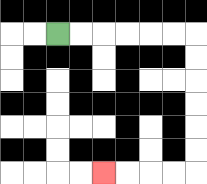{'start': '[2, 1]', 'end': '[4, 7]', 'path_directions': 'R,R,R,R,R,R,D,D,D,D,D,D,L,L,L,L', 'path_coordinates': '[[2, 1], [3, 1], [4, 1], [5, 1], [6, 1], [7, 1], [8, 1], [8, 2], [8, 3], [8, 4], [8, 5], [8, 6], [8, 7], [7, 7], [6, 7], [5, 7], [4, 7]]'}